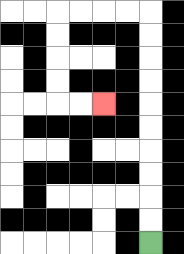{'start': '[6, 10]', 'end': '[4, 4]', 'path_directions': 'U,U,U,U,U,U,U,U,U,U,L,L,L,L,D,D,D,D,R,R', 'path_coordinates': '[[6, 10], [6, 9], [6, 8], [6, 7], [6, 6], [6, 5], [6, 4], [6, 3], [6, 2], [6, 1], [6, 0], [5, 0], [4, 0], [3, 0], [2, 0], [2, 1], [2, 2], [2, 3], [2, 4], [3, 4], [4, 4]]'}